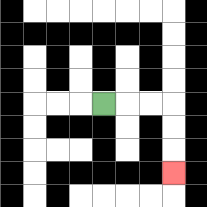{'start': '[4, 4]', 'end': '[7, 7]', 'path_directions': 'R,R,R,D,D,D', 'path_coordinates': '[[4, 4], [5, 4], [6, 4], [7, 4], [7, 5], [7, 6], [7, 7]]'}